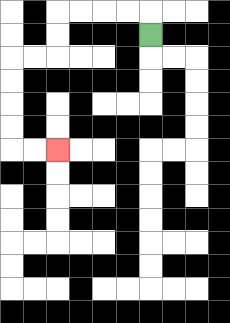{'start': '[6, 1]', 'end': '[2, 6]', 'path_directions': 'U,L,L,L,L,D,D,L,L,D,D,D,D,R,R', 'path_coordinates': '[[6, 1], [6, 0], [5, 0], [4, 0], [3, 0], [2, 0], [2, 1], [2, 2], [1, 2], [0, 2], [0, 3], [0, 4], [0, 5], [0, 6], [1, 6], [2, 6]]'}